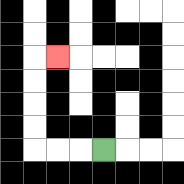{'start': '[4, 6]', 'end': '[2, 2]', 'path_directions': 'L,L,L,U,U,U,U,R', 'path_coordinates': '[[4, 6], [3, 6], [2, 6], [1, 6], [1, 5], [1, 4], [1, 3], [1, 2], [2, 2]]'}